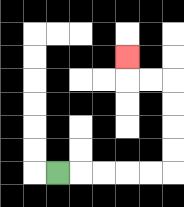{'start': '[2, 7]', 'end': '[5, 2]', 'path_directions': 'R,R,R,R,R,U,U,U,U,L,L,U', 'path_coordinates': '[[2, 7], [3, 7], [4, 7], [5, 7], [6, 7], [7, 7], [7, 6], [7, 5], [7, 4], [7, 3], [6, 3], [5, 3], [5, 2]]'}